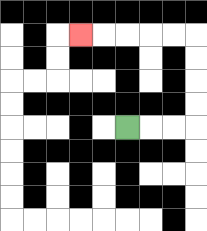{'start': '[5, 5]', 'end': '[3, 1]', 'path_directions': 'R,R,R,U,U,U,U,L,L,L,L,L', 'path_coordinates': '[[5, 5], [6, 5], [7, 5], [8, 5], [8, 4], [8, 3], [8, 2], [8, 1], [7, 1], [6, 1], [5, 1], [4, 1], [3, 1]]'}